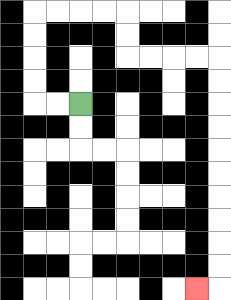{'start': '[3, 4]', 'end': '[8, 12]', 'path_directions': 'L,L,U,U,U,U,R,R,R,R,D,D,R,R,R,R,D,D,D,D,D,D,D,D,D,D,L', 'path_coordinates': '[[3, 4], [2, 4], [1, 4], [1, 3], [1, 2], [1, 1], [1, 0], [2, 0], [3, 0], [4, 0], [5, 0], [5, 1], [5, 2], [6, 2], [7, 2], [8, 2], [9, 2], [9, 3], [9, 4], [9, 5], [9, 6], [9, 7], [9, 8], [9, 9], [9, 10], [9, 11], [9, 12], [8, 12]]'}